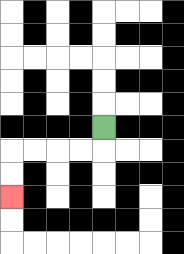{'start': '[4, 5]', 'end': '[0, 8]', 'path_directions': 'D,L,L,L,L,D,D', 'path_coordinates': '[[4, 5], [4, 6], [3, 6], [2, 6], [1, 6], [0, 6], [0, 7], [0, 8]]'}